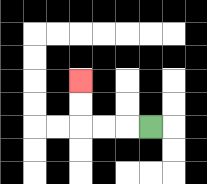{'start': '[6, 5]', 'end': '[3, 3]', 'path_directions': 'L,L,L,U,U', 'path_coordinates': '[[6, 5], [5, 5], [4, 5], [3, 5], [3, 4], [3, 3]]'}